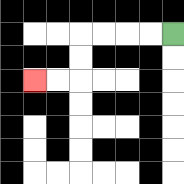{'start': '[7, 1]', 'end': '[1, 3]', 'path_directions': 'L,L,L,L,D,D,L,L', 'path_coordinates': '[[7, 1], [6, 1], [5, 1], [4, 1], [3, 1], [3, 2], [3, 3], [2, 3], [1, 3]]'}